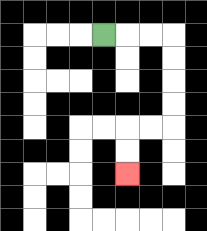{'start': '[4, 1]', 'end': '[5, 7]', 'path_directions': 'R,R,R,D,D,D,D,L,L,D,D', 'path_coordinates': '[[4, 1], [5, 1], [6, 1], [7, 1], [7, 2], [7, 3], [7, 4], [7, 5], [6, 5], [5, 5], [5, 6], [5, 7]]'}